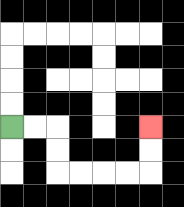{'start': '[0, 5]', 'end': '[6, 5]', 'path_directions': 'R,R,D,D,R,R,R,R,U,U', 'path_coordinates': '[[0, 5], [1, 5], [2, 5], [2, 6], [2, 7], [3, 7], [4, 7], [5, 7], [6, 7], [6, 6], [6, 5]]'}